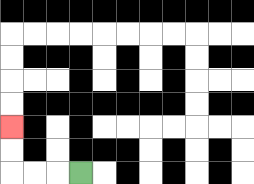{'start': '[3, 7]', 'end': '[0, 5]', 'path_directions': 'L,L,L,U,U', 'path_coordinates': '[[3, 7], [2, 7], [1, 7], [0, 7], [0, 6], [0, 5]]'}